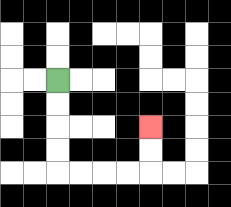{'start': '[2, 3]', 'end': '[6, 5]', 'path_directions': 'D,D,D,D,R,R,R,R,U,U', 'path_coordinates': '[[2, 3], [2, 4], [2, 5], [2, 6], [2, 7], [3, 7], [4, 7], [5, 7], [6, 7], [6, 6], [6, 5]]'}